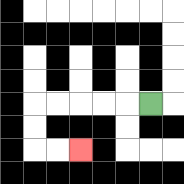{'start': '[6, 4]', 'end': '[3, 6]', 'path_directions': 'L,L,L,L,L,D,D,R,R', 'path_coordinates': '[[6, 4], [5, 4], [4, 4], [3, 4], [2, 4], [1, 4], [1, 5], [1, 6], [2, 6], [3, 6]]'}